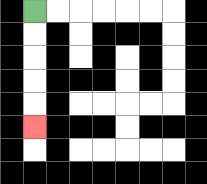{'start': '[1, 0]', 'end': '[1, 5]', 'path_directions': 'D,D,D,D,D', 'path_coordinates': '[[1, 0], [1, 1], [1, 2], [1, 3], [1, 4], [1, 5]]'}